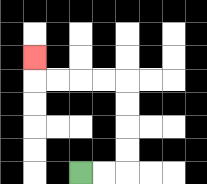{'start': '[3, 7]', 'end': '[1, 2]', 'path_directions': 'R,R,U,U,U,U,L,L,L,L,U', 'path_coordinates': '[[3, 7], [4, 7], [5, 7], [5, 6], [5, 5], [5, 4], [5, 3], [4, 3], [3, 3], [2, 3], [1, 3], [1, 2]]'}